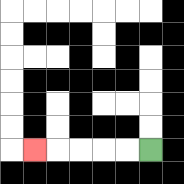{'start': '[6, 6]', 'end': '[1, 6]', 'path_directions': 'L,L,L,L,L', 'path_coordinates': '[[6, 6], [5, 6], [4, 6], [3, 6], [2, 6], [1, 6]]'}